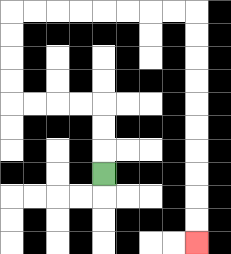{'start': '[4, 7]', 'end': '[8, 10]', 'path_directions': 'U,U,U,L,L,L,L,U,U,U,U,R,R,R,R,R,R,R,R,D,D,D,D,D,D,D,D,D,D', 'path_coordinates': '[[4, 7], [4, 6], [4, 5], [4, 4], [3, 4], [2, 4], [1, 4], [0, 4], [0, 3], [0, 2], [0, 1], [0, 0], [1, 0], [2, 0], [3, 0], [4, 0], [5, 0], [6, 0], [7, 0], [8, 0], [8, 1], [8, 2], [8, 3], [8, 4], [8, 5], [8, 6], [8, 7], [8, 8], [8, 9], [8, 10]]'}